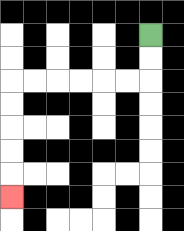{'start': '[6, 1]', 'end': '[0, 8]', 'path_directions': 'D,D,L,L,L,L,L,L,D,D,D,D,D', 'path_coordinates': '[[6, 1], [6, 2], [6, 3], [5, 3], [4, 3], [3, 3], [2, 3], [1, 3], [0, 3], [0, 4], [0, 5], [0, 6], [0, 7], [0, 8]]'}